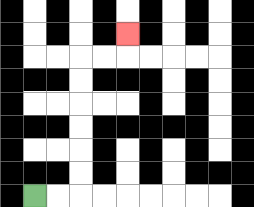{'start': '[1, 8]', 'end': '[5, 1]', 'path_directions': 'R,R,U,U,U,U,U,U,R,R,U', 'path_coordinates': '[[1, 8], [2, 8], [3, 8], [3, 7], [3, 6], [3, 5], [3, 4], [3, 3], [3, 2], [4, 2], [5, 2], [5, 1]]'}